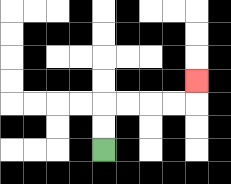{'start': '[4, 6]', 'end': '[8, 3]', 'path_directions': 'U,U,R,R,R,R,U', 'path_coordinates': '[[4, 6], [4, 5], [4, 4], [5, 4], [6, 4], [7, 4], [8, 4], [8, 3]]'}